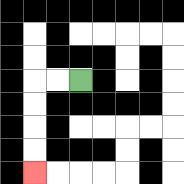{'start': '[3, 3]', 'end': '[1, 7]', 'path_directions': 'L,L,D,D,D,D', 'path_coordinates': '[[3, 3], [2, 3], [1, 3], [1, 4], [1, 5], [1, 6], [1, 7]]'}